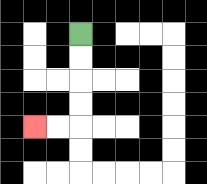{'start': '[3, 1]', 'end': '[1, 5]', 'path_directions': 'D,D,D,D,L,L', 'path_coordinates': '[[3, 1], [3, 2], [3, 3], [3, 4], [3, 5], [2, 5], [1, 5]]'}